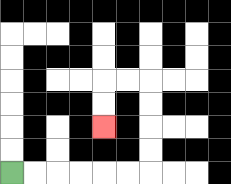{'start': '[0, 7]', 'end': '[4, 5]', 'path_directions': 'R,R,R,R,R,R,U,U,U,U,L,L,D,D', 'path_coordinates': '[[0, 7], [1, 7], [2, 7], [3, 7], [4, 7], [5, 7], [6, 7], [6, 6], [6, 5], [6, 4], [6, 3], [5, 3], [4, 3], [4, 4], [4, 5]]'}